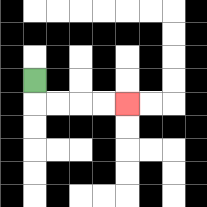{'start': '[1, 3]', 'end': '[5, 4]', 'path_directions': 'D,R,R,R,R', 'path_coordinates': '[[1, 3], [1, 4], [2, 4], [3, 4], [4, 4], [5, 4]]'}